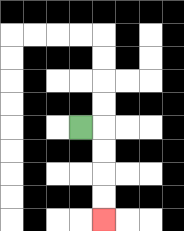{'start': '[3, 5]', 'end': '[4, 9]', 'path_directions': 'R,D,D,D,D', 'path_coordinates': '[[3, 5], [4, 5], [4, 6], [4, 7], [4, 8], [4, 9]]'}